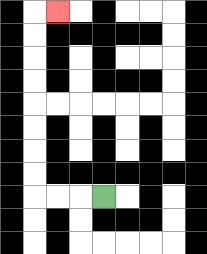{'start': '[4, 8]', 'end': '[2, 0]', 'path_directions': 'L,L,L,U,U,U,U,U,U,U,U,R', 'path_coordinates': '[[4, 8], [3, 8], [2, 8], [1, 8], [1, 7], [1, 6], [1, 5], [1, 4], [1, 3], [1, 2], [1, 1], [1, 0], [2, 0]]'}